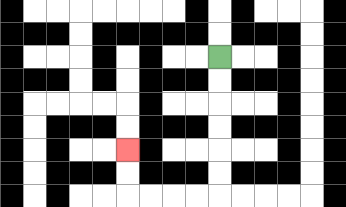{'start': '[9, 2]', 'end': '[5, 6]', 'path_directions': 'D,D,D,D,D,D,L,L,L,L,U,U', 'path_coordinates': '[[9, 2], [9, 3], [9, 4], [9, 5], [9, 6], [9, 7], [9, 8], [8, 8], [7, 8], [6, 8], [5, 8], [5, 7], [5, 6]]'}